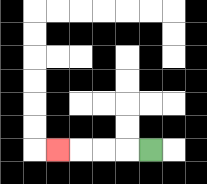{'start': '[6, 6]', 'end': '[2, 6]', 'path_directions': 'L,L,L,L', 'path_coordinates': '[[6, 6], [5, 6], [4, 6], [3, 6], [2, 6]]'}